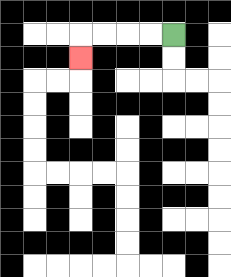{'start': '[7, 1]', 'end': '[3, 2]', 'path_directions': 'L,L,L,L,D', 'path_coordinates': '[[7, 1], [6, 1], [5, 1], [4, 1], [3, 1], [3, 2]]'}